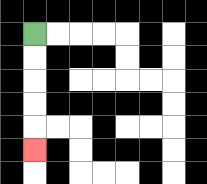{'start': '[1, 1]', 'end': '[1, 6]', 'path_directions': 'D,D,D,D,D', 'path_coordinates': '[[1, 1], [1, 2], [1, 3], [1, 4], [1, 5], [1, 6]]'}